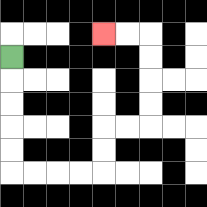{'start': '[0, 2]', 'end': '[4, 1]', 'path_directions': 'D,D,D,D,D,R,R,R,R,U,U,R,R,U,U,U,U,L,L', 'path_coordinates': '[[0, 2], [0, 3], [0, 4], [0, 5], [0, 6], [0, 7], [1, 7], [2, 7], [3, 7], [4, 7], [4, 6], [4, 5], [5, 5], [6, 5], [6, 4], [6, 3], [6, 2], [6, 1], [5, 1], [4, 1]]'}